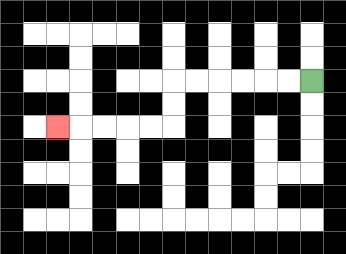{'start': '[13, 3]', 'end': '[2, 5]', 'path_directions': 'L,L,L,L,L,L,D,D,L,L,L,L,L', 'path_coordinates': '[[13, 3], [12, 3], [11, 3], [10, 3], [9, 3], [8, 3], [7, 3], [7, 4], [7, 5], [6, 5], [5, 5], [4, 5], [3, 5], [2, 5]]'}